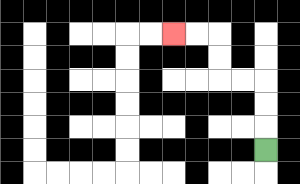{'start': '[11, 6]', 'end': '[7, 1]', 'path_directions': 'U,U,U,L,L,U,U,L,L', 'path_coordinates': '[[11, 6], [11, 5], [11, 4], [11, 3], [10, 3], [9, 3], [9, 2], [9, 1], [8, 1], [7, 1]]'}